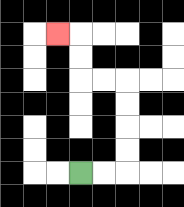{'start': '[3, 7]', 'end': '[2, 1]', 'path_directions': 'R,R,U,U,U,U,L,L,U,U,L', 'path_coordinates': '[[3, 7], [4, 7], [5, 7], [5, 6], [5, 5], [5, 4], [5, 3], [4, 3], [3, 3], [3, 2], [3, 1], [2, 1]]'}